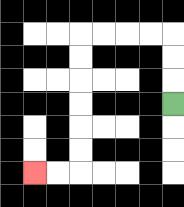{'start': '[7, 4]', 'end': '[1, 7]', 'path_directions': 'U,U,U,L,L,L,L,D,D,D,D,D,D,L,L', 'path_coordinates': '[[7, 4], [7, 3], [7, 2], [7, 1], [6, 1], [5, 1], [4, 1], [3, 1], [3, 2], [3, 3], [3, 4], [3, 5], [3, 6], [3, 7], [2, 7], [1, 7]]'}